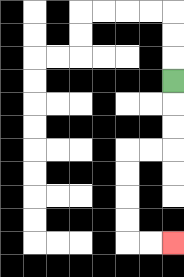{'start': '[7, 3]', 'end': '[7, 10]', 'path_directions': 'D,D,D,L,L,D,D,D,D,R,R', 'path_coordinates': '[[7, 3], [7, 4], [7, 5], [7, 6], [6, 6], [5, 6], [5, 7], [5, 8], [5, 9], [5, 10], [6, 10], [7, 10]]'}